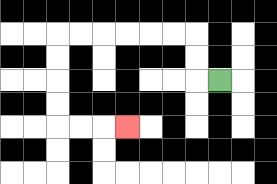{'start': '[9, 3]', 'end': '[5, 5]', 'path_directions': 'L,U,U,L,L,L,L,L,L,D,D,D,D,R,R,R', 'path_coordinates': '[[9, 3], [8, 3], [8, 2], [8, 1], [7, 1], [6, 1], [5, 1], [4, 1], [3, 1], [2, 1], [2, 2], [2, 3], [2, 4], [2, 5], [3, 5], [4, 5], [5, 5]]'}